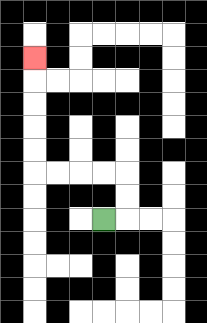{'start': '[4, 9]', 'end': '[1, 2]', 'path_directions': 'R,U,U,L,L,L,L,U,U,U,U,U', 'path_coordinates': '[[4, 9], [5, 9], [5, 8], [5, 7], [4, 7], [3, 7], [2, 7], [1, 7], [1, 6], [1, 5], [1, 4], [1, 3], [1, 2]]'}